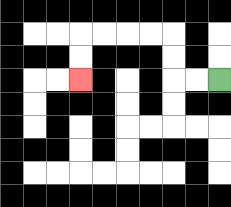{'start': '[9, 3]', 'end': '[3, 3]', 'path_directions': 'L,L,U,U,L,L,L,L,D,D', 'path_coordinates': '[[9, 3], [8, 3], [7, 3], [7, 2], [7, 1], [6, 1], [5, 1], [4, 1], [3, 1], [3, 2], [3, 3]]'}